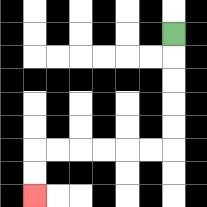{'start': '[7, 1]', 'end': '[1, 8]', 'path_directions': 'D,D,D,D,D,L,L,L,L,L,L,D,D', 'path_coordinates': '[[7, 1], [7, 2], [7, 3], [7, 4], [7, 5], [7, 6], [6, 6], [5, 6], [4, 6], [3, 6], [2, 6], [1, 6], [1, 7], [1, 8]]'}